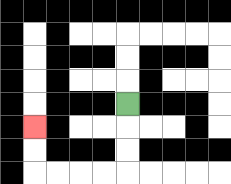{'start': '[5, 4]', 'end': '[1, 5]', 'path_directions': 'D,D,D,L,L,L,L,U,U', 'path_coordinates': '[[5, 4], [5, 5], [5, 6], [5, 7], [4, 7], [3, 7], [2, 7], [1, 7], [1, 6], [1, 5]]'}